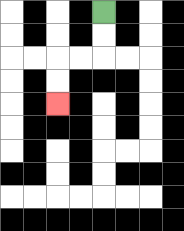{'start': '[4, 0]', 'end': '[2, 4]', 'path_directions': 'D,D,L,L,D,D', 'path_coordinates': '[[4, 0], [4, 1], [4, 2], [3, 2], [2, 2], [2, 3], [2, 4]]'}